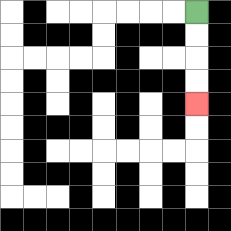{'start': '[8, 0]', 'end': '[8, 4]', 'path_directions': 'D,D,D,D', 'path_coordinates': '[[8, 0], [8, 1], [8, 2], [8, 3], [8, 4]]'}